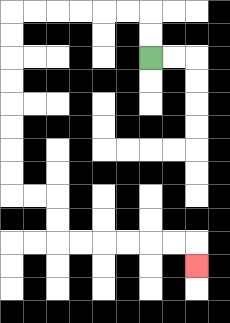{'start': '[6, 2]', 'end': '[8, 11]', 'path_directions': 'U,U,L,L,L,L,L,L,D,D,D,D,D,D,D,D,R,R,D,D,R,R,R,R,R,R,D', 'path_coordinates': '[[6, 2], [6, 1], [6, 0], [5, 0], [4, 0], [3, 0], [2, 0], [1, 0], [0, 0], [0, 1], [0, 2], [0, 3], [0, 4], [0, 5], [0, 6], [0, 7], [0, 8], [1, 8], [2, 8], [2, 9], [2, 10], [3, 10], [4, 10], [5, 10], [6, 10], [7, 10], [8, 10], [8, 11]]'}